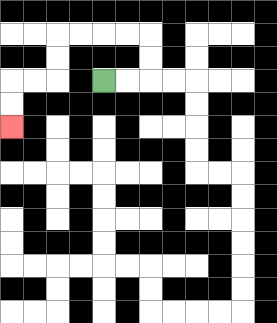{'start': '[4, 3]', 'end': '[0, 5]', 'path_directions': 'R,R,U,U,L,L,L,L,D,D,L,L,D,D', 'path_coordinates': '[[4, 3], [5, 3], [6, 3], [6, 2], [6, 1], [5, 1], [4, 1], [3, 1], [2, 1], [2, 2], [2, 3], [1, 3], [0, 3], [0, 4], [0, 5]]'}